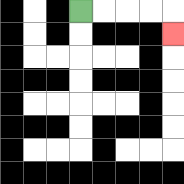{'start': '[3, 0]', 'end': '[7, 1]', 'path_directions': 'R,R,R,R,D', 'path_coordinates': '[[3, 0], [4, 0], [5, 0], [6, 0], [7, 0], [7, 1]]'}